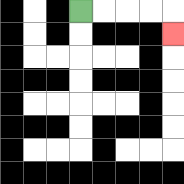{'start': '[3, 0]', 'end': '[7, 1]', 'path_directions': 'R,R,R,R,D', 'path_coordinates': '[[3, 0], [4, 0], [5, 0], [6, 0], [7, 0], [7, 1]]'}